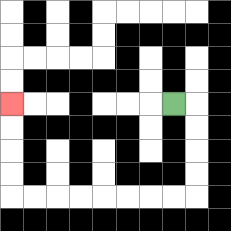{'start': '[7, 4]', 'end': '[0, 4]', 'path_directions': 'R,D,D,D,D,L,L,L,L,L,L,L,L,U,U,U,U', 'path_coordinates': '[[7, 4], [8, 4], [8, 5], [8, 6], [8, 7], [8, 8], [7, 8], [6, 8], [5, 8], [4, 8], [3, 8], [2, 8], [1, 8], [0, 8], [0, 7], [0, 6], [0, 5], [0, 4]]'}